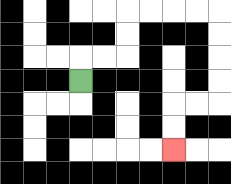{'start': '[3, 3]', 'end': '[7, 6]', 'path_directions': 'U,R,R,U,U,R,R,R,R,D,D,D,D,L,L,D,D', 'path_coordinates': '[[3, 3], [3, 2], [4, 2], [5, 2], [5, 1], [5, 0], [6, 0], [7, 0], [8, 0], [9, 0], [9, 1], [9, 2], [9, 3], [9, 4], [8, 4], [7, 4], [7, 5], [7, 6]]'}